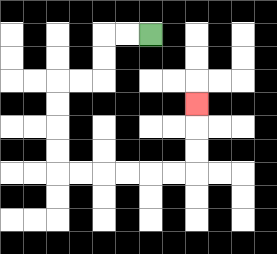{'start': '[6, 1]', 'end': '[8, 4]', 'path_directions': 'L,L,D,D,L,L,D,D,D,D,R,R,R,R,R,R,U,U,U', 'path_coordinates': '[[6, 1], [5, 1], [4, 1], [4, 2], [4, 3], [3, 3], [2, 3], [2, 4], [2, 5], [2, 6], [2, 7], [3, 7], [4, 7], [5, 7], [6, 7], [7, 7], [8, 7], [8, 6], [8, 5], [8, 4]]'}